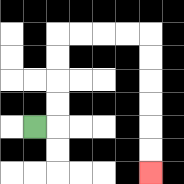{'start': '[1, 5]', 'end': '[6, 7]', 'path_directions': 'R,U,U,U,U,R,R,R,R,D,D,D,D,D,D', 'path_coordinates': '[[1, 5], [2, 5], [2, 4], [2, 3], [2, 2], [2, 1], [3, 1], [4, 1], [5, 1], [6, 1], [6, 2], [6, 3], [6, 4], [6, 5], [6, 6], [6, 7]]'}